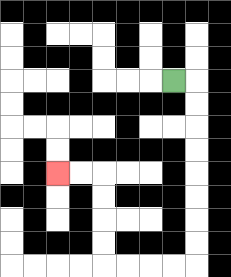{'start': '[7, 3]', 'end': '[2, 7]', 'path_directions': 'R,D,D,D,D,D,D,D,D,L,L,L,L,U,U,U,U,L,L', 'path_coordinates': '[[7, 3], [8, 3], [8, 4], [8, 5], [8, 6], [8, 7], [8, 8], [8, 9], [8, 10], [8, 11], [7, 11], [6, 11], [5, 11], [4, 11], [4, 10], [4, 9], [4, 8], [4, 7], [3, 7], [2, 7]]'}